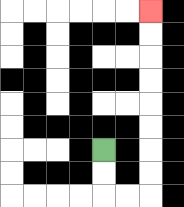{'start': '[4, 6]', 'end': '[6, 0]', 'path_directions': 'D,D,R,R,U,U,U,U,U,U,U,U', 'path_coordinates': '[[4, 6], [4, 7], [4, 8], [5, 8], [6, 8], [6, 7], [6, 6], [6, 5], [6, 4], [6, 3], [6, 2], [6, 1], [6, 0]]'}